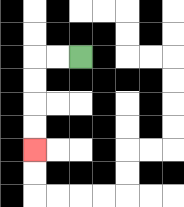{'start': '[3, 2]', 'end': '[1, 6]', 'path_directions': 'L,L,D,D,D,D', 'path_coordinates': '[[3, 2], [2, 2], [1, 2], [1, 3], [1, 4], [1, 5], [1, 6]]'}